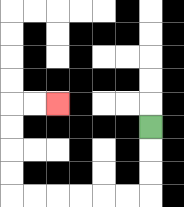{'start': '[6, 5]', 'end': '[2, 4]', 'path_directions': 'D,D,D,L,L,L,L,L,L,U,U,U,U,R,R', 'path_coordinates': '[[6, 5], [6, 6], [6, 7], [6, 8], [5, 8], [4, 8], [3, 8], [2, 8], [1, 8], [0, 8], [0, 7], [0, 6], [0, 5], [0, 4], [1, 4], [2, 4]]'}